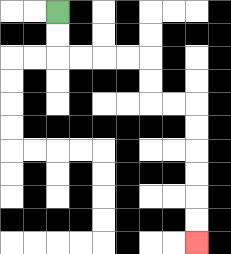{'start': '[2, 0]', 'end': '[8, 10]', 'path_directions': 'D,D,R,R,R,R,D,D,R,R,D,D,D,D,D,D', 'path_coordinates': '[[2, 0], [2, 1], [2, 2], [3, 2], [4, 2], [5, 2], [6, 2], [6, 3], [6, 4], [7, 4], [8, 4], [8, 5], [8, 6], [8, 7], [8, 8], [8, 9], [8, 10]]'}